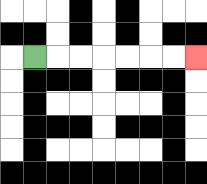{'start': '[1, 2]', 'end': '[8, 2]', 'path_directions': 'R,R,R,R,R,R,R', 'path_coordinates': '[[1, 2], [2, 2], [3, 2], [4, 2], [5, 2], [6, 2], [7, 2], [8, 2]]'}